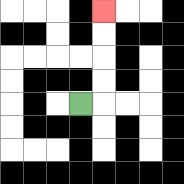{'start': '[3, 4]', 'end': '[4, 0]', 'path_directions': 'R,U,U,U,U', 'path_coordinates': '[[3, 4], [4, 4], [4, 3], [4, 2], [4, 1], [4, 0]]'}